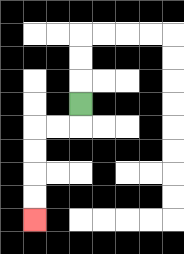{'start': '[3, 4]', 'end': '[1, 9]', 'path_directions': 'D,L,L,D,D,D,D', 'path_coordinates': '[[3, 4], [3, 5], [2, 5], [1, 5], [1, 6], [1, 7], [1, 8], [1, 9]]'}